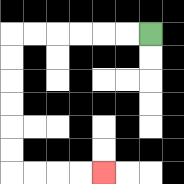{'start': '[6, 1]', 'end': '[4, 7]', 'path_directions': 'L,L,L,L,L,L,D,D,D,D,D,D,R,R,R,R', 'path_coordinates': '[[6, 1], [5, 1], [4, 1], [3, 1], [2, 1], [1, 1], [0, 1], [0, 2], [0, 3], [0, 4], [0, 5], [0, 6], [0, 7], [1, 7], [2, 7], [3, 7], [4, 7]]'}